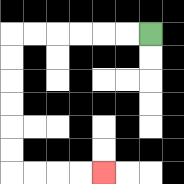{'start': '[6, 1]', 'end': '[4, 7]', 'path_directions': 'L,L,L,L,L,L,D,D,D,D,D,D,R,R,R,R', 'path_coordinates': '[[6, 1], [5, 1], [4, 1], [3, 1], [2, 1], [1, 1], [0, 1], [0, 2], [0, 3], [0, 4], [0, 5], [0, 6], [0, 7], [1, 7], [2, 7], [3, 7], [4, 7]]'}